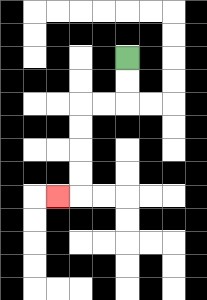{'start': '[5, 2]', 'end': '[2, 8]', 'path_directions': 'D,D,L,L,D,D,D,D,L', 'path_coordinates': '[[5, 2], [5, 3], [5, 4], [4, 4], [3, 4], [3, 5], [3, 6], [3, 7], [3, 8], [2, 8]]'}